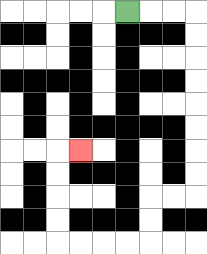{'start': '[5, 0]', 'end': '[3, 6]', 'path_directions': 'R,R,R,D,D,D,D,D,D,D,D,L,L,D,D,L,L,L,L,U,U,U,U,R', 'path_coordinates': '[[5, 0], [6, 0], [7, 0], [8, 0], [8, 1], [8, 2], [8, 3], [8, 4], [8, 5], [8, 6], [8, 7], [8, 8], [7, 8], [6, 8], [6, 9], [6, 10], [5, 10], [4, 10], [3, 10], [2, 10], [2, 9], [2, 8], [2, 7], [2, 6], [3, 6]]'}